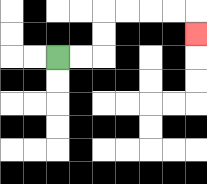{'start': '[2, 2]', 'end': '[8, 1]', 'path_directions': 'R,R,U,U,R,R,R,R,D', 'path_coordinates': '[[2, 2], [3, 2], [4, 2], [4, 1], [4, 0], [5, 0], [6, 0], [7, 0], [8, 0], [8, 1]]'}